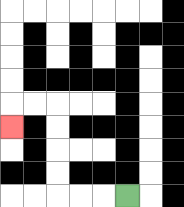{'start': '[5, 8]', 'end': '[0, 5]', 'path_directions': 'L,L,L,U,U,U,U,L,L,D', 'path_coordinates': '[[5, 8], [4, 8], [3, 8], [2, 8], [2, 7], [2, 6], [2, 5], [2, 4], [1, 4], [0, 4], [0, 5]]'}